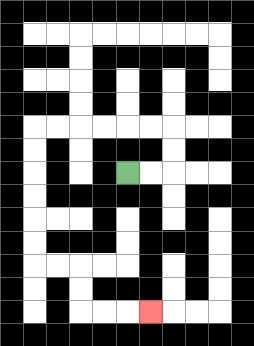{'start': '[5, 7]', 'end': '[6, 13]', 'path_directions': 'R,R,U,U,L,L,L,L,L,L,D,D,D,D,D,D,R,R,D,D,R,R,R', 'path_coordinates': '[[5, 7], [6, 7], [7, 7], [7, 6], [7, 5], [6, 5], [5, 5], [4, 5], [3, 5], [2, 5], [1, 5], [1, 6], [1, 7], [1, 8], [1, 9], [1, 10], [1, 11], [2, 11], [3, 11], [3, 12], [3, 13], [4, 13], [5, 13], [6, 13]]'}